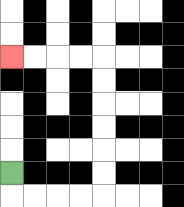{'start': '[0, 7]', 'end': '[0, 2]', 'path_directions': 'D,R,R,R,R,U,U,U,U,U,U,L,L,L,L', 'path_coordinates': '[[0, 7], [0, 8], [1, 8], [2, 8], [3, 8], [4, 8], [4, 7], [4, 6], [4, 5], [4, 4], [4, 3], [4, 2], [3, 2], [2, 2], [1, 2], [0, 2]]'}